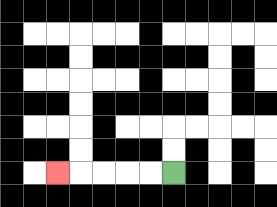{'start': '[7, 7]', 'end': '[2, 7]', 'path_directions': 'L,L,L,L,L', 'path_coordinates': '[[7, 7], [6, 7], [5, 7], [4, 7], [3, 7], [2, 7]]'}